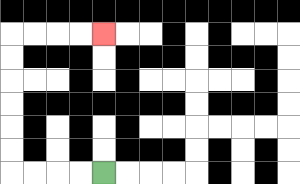{'start': '[4, 7]', 'end': '[4, 1]', 'path_directions': 'L,L,L,L,U,U,U,U,U,U,R,R,R,R', 'path_coordinates': '[[4, 7], [3, 7], [2, 7], [1, 7], [0, 7], [0, 6], [0, 5], [0, 4], [0, 3], [0, 2], [0, 1], [1, 1], [2, 1], [3, 1], [4, 1]]'}